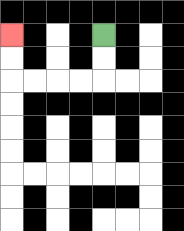{'start': '[4, 1]', 'end': '[0, 1]', 'path_directions': 'D,D,L,L,L,L,U,U', 'path_coordinates': '[[4, 1], [4, 2], [4, 3], [3, 3], [2, 3], [1, 3], [0, 3], [0, 2], [0, 1]]'}